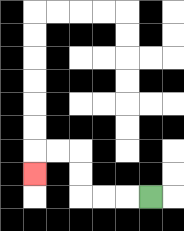{'start': '[6, 8]', 'end': '[1, 7]', 'path_directions': 'L,L,L,U,U,L,L,D', 'path_coordinates': '[[6, 8], [5, 8], [4, 8], [3, 8], [3, 7], [3, 6], [2, 6], [1, 6], [1, 7]]'}